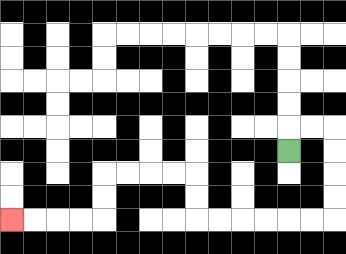{'start': '[12, 6]', 'end': '[0, 9]', 'path_directions': 'U,R,R,D,D,D,D,L,L,L,L,L,L,U,U,L,L,L,L,D,D,L,L,L,L', 'path_coordinates': '[[12, 6], [12, 5], [13, 5], [14, 5], [14, 6], [14, 7], [14, 8], [14, 9], [13, 9], [12, 9], [11, 9], [10, 9], [9, 9], [8, 9], [8, 8], [8, 7], [7, 7], [6, 7], [5, 7], [4, 7], [4, 8], [4, 9], [3, 9], [2, 9], [1, 9], [0, 9]]'}